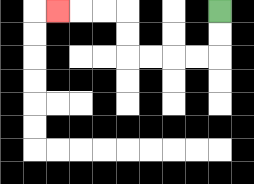{'start': '[9, 0]', 'end': '[2, 0]', 'path_directions': 'D,D,L,L,L,L,U,U,L,L,L', 'path_coordinates': '[[9, 0], [9, 1], [9, 2], [8, 2], [7, 2], [6, 2], [5, 2], [5, 1], [5, 0], [4, 0], [3, 0], [2, 0]]'}